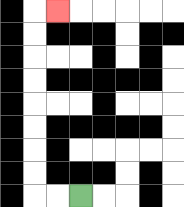{'start': '[3, 8]', 'end': '[2, 0]', 'path_directions': 'L,L,U,U,U,U,U,U,U,U,R', 'path_coordinates': '[[3, 8], [2, 8], [1, 8], [1, 7], [1, 6], [1, 5], [1, 4], [1, 3], [1, 2], [1, 1], [1, 0], [2, 0]]'}